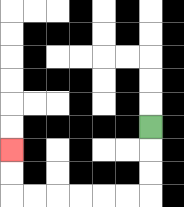{'start': '[6, 5]', 'end': '[0, 6]', 'path_directions': 'D,D,D,L,L,L,L,L,L,U,U', 'path_coordinates': '[[6, 5], [6, 6], [6, 7], [6, 8], [5, 8], [4, 8], [3, 8], [2, 8], [1, 8], [0, 8], [0, 7], [0, 6]]'}